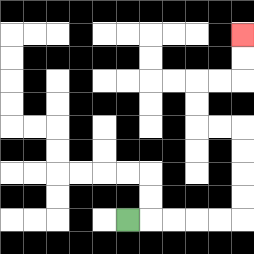{'start': '[5, 9]', 'end': '[10, 1]', 'path_directions': 'R,R,R,R,R,U,U,U,U,L,L,U,U,R,R,U,U', 'path_coordinates': '[[5, 9], [6, 9], [7, 9], [8, 9], [9, 9], [10, 9], [10, 8], [10, 7], [10, 6], [10, 5], [9, 5], [8, 5], [8, 4], [8, 3], [9, 3], [10, 3], [10, 2], [10, 1]]'}